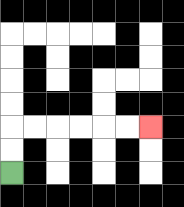{'start': '[0, 7]', 'end': '[6, 5]', 'path_directions': 'U,U,R,R,R,R,R,R', 'path_coordinates': '[[0, 7], [0, 6], [0, 5], [1, 5], [2, 5], [3, 5], [4, 5], [5, 5], [6, 5]]'}